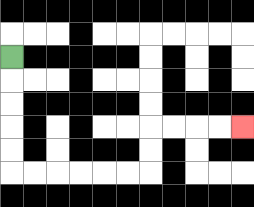{'start': '[0, 2]', 'end': '[10, 5]', 'path_directions': 'D,D,D,D,D,R,R,R,R,R,R,U,U,R,R,R,R', 'path_coordinates': '[[0, 2], [0, 3], [0, 4], [0, 5], [0, 6], [0, 7], [1, 7], [2, 7], [3, 7], [4, 7], [5, 7], [6, 7], [6, 6], [6, 5], [7, 5], [8, 5], [9, 5], [10, 5]]'}